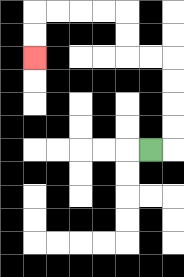{'start': '[6, 6]', 'end': '[1, 2]', 'path_directions': 'R,U,U,U,U,L,L,U,U,L,L,L,L,D,D', 'path_coordinates': '[[6, 6], [7, 6], [7, 5], [7, 4], [7, 3], [7, 2], [6, 2], [5, 2], [5, 1], [5, 0], [4, 0], [3, 0], [2, 0], [1, 0], [1, 1], [1, 2]]'}